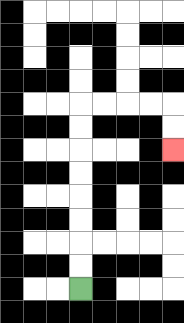{'start': '[3, 12]', 'end': '[7, 6]', 'path_directions': 'U,U,U,U,U,U,U,U,R,R,R,R,D,D', 'path_coordinates': '[[3, 12], [3, 11], [3, 10], [3, 9], [3, 8], [3, 7], [3, 6], [3, 5], [3, 4], [4, 4], [5, 4], [6, 4], [7, 4], [7, 5], [7, 6]]'}